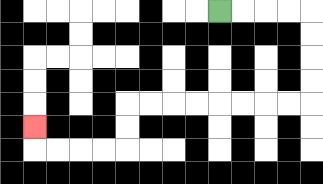{'start': '[9, 0]', 'end': '[1, 5]', 'path_directions': 'R,R,R,R,D,D,D,D,L,L,L,L,L,L,L,L,D,D,L,L,L,L,U', 'path_coordinates': '[[9, 0], [10, 0], [11, 0], [12, 0], [13, 0], [13, 1], [13, 2], [13, 3], [13, 4], [12, 4], [11, 4], [10, 4], [9, 4], [8, 4], [7, 4], [6, 4], [5, 4], [5, 5], [5, 6], [4, 6], [3, 6], [2, 6], [1, 6], [1, 5]]'}